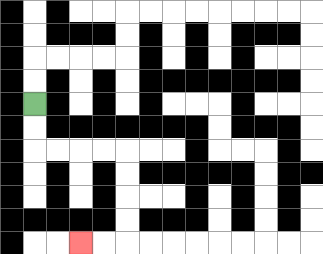{'start': '[1, 4]', 'end': '[3, 10]', 'path_directions': 'D,D,R,R,R,R,D,D,D,D,L,L', 'path_coordinates': '[[1, 4], [1, 5], [1, 6], [2, 6], [3, 6], [4, 6], [5, 6], [5, 7], [5, 8], [5, 9], [5, 10], [4, 10], [3, 10]]'}